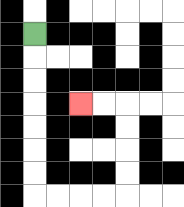{'start': '[1, 1]', 'end': '[3, 4]', 'path_directions': 'D,D,D,D,D,D,D,R,R,R,R,U,U,U,U,L,L', 'path_coordinates': '[[1, 1], [1, 2], [1, 3], [1, 4], [1, 5], [1, 6], [1, 7], [1, 8], [2, 8], [3, 8], [4, 8], [5, 8], [5, 7], [5, 6], [5, 5], [5, 4], [4, 4], [3, 4]]'}